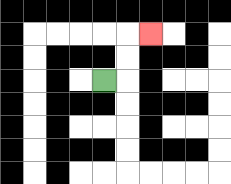{'start': '[4, 3]', 'end': '[6, 1]', 'path_directions': 'R,U,U,R', 'path_coordinates': '[[4, 3], [5, 3], [5, 2], [5, 1], [6, 1]]'}